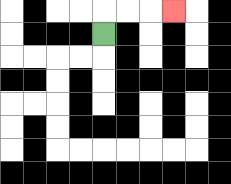{'start': '[4, 1]', 'end': '[7, 0]', 'path_directions': 'U,R,R,R', 'path_coordinates': '[[4, 1], [4, 0], [5, 0], [6, 0], [7, 0]]'}